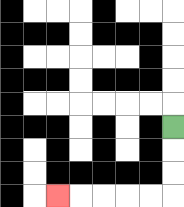{'start': '[7, 5]', 'end': '[2, 8]', 'path_directions': 'D,D,D,L,L,L,L,L', 'path_coordinates': '[[7, 5], [7, 6], [7, 7], [7, 8], [6, 8], [5, 8], [4, 8], [3, 8], [2, 8]]'}